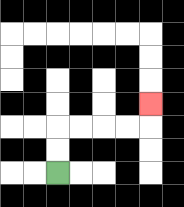{'start': '[2, 7]', 'end': '[6, 4]', 'path_directions': 'U,U,R,R,R,R,U', 'path_coordinates': '[[2, 7], [2, 6], [2, 5], [3, 5], [4, 5], [5, 5], [6, 5], [6, 4]]'}